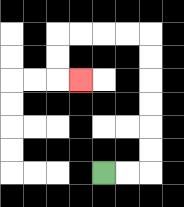{'start': '[4, 7]', 'end': '[3, 3]', 'path_directions': 'R,R,U,U,U,U,U,U,L,L,L,L,D,D,R', 'path_coordinates': '[[4, 7], [5, 7], [6, 7], [6, 6], [6, 5], [6, 4], [6, 3], [6, 2], [6, 1], [5, 1], [4, 1], [3, 1], [2, 1], [2, 2], [2, 3], [3, 3]]'}